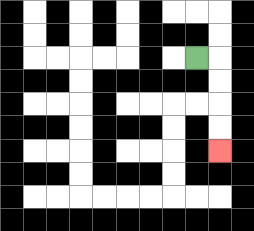{'start': '[8, 2]', 'end': '[9, 6]', 'path_directions': 'R,D,D,D,D', 'path_coordinates': '[[8, 2], [9, 2], [9, 3], [9, 4], [9, 5], [9, 6]]'}